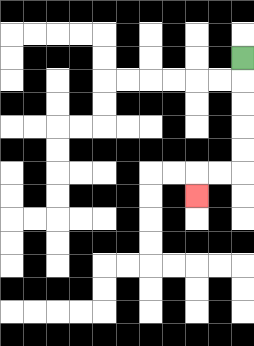{'start': '[10, 2]', 'end': '[8, 8]', 'path_directions': 'D,D,D,D,D,L,L,D', 'path_coordinates': '[[10, 2], [10, 3], [10, 4], [10, 5], [10, 6], [10, 7], [9, 7], [8, 7], [8, 8]]'}